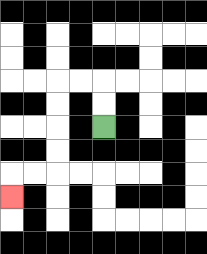{'start': '[4, 5]', 'end': '[0, 8]', 'path_directions': 'U,U,L,L,D,D,D,D,L,L,D', 'path_coordinates': '[[4, 5], [4, 4], [4, 3], [3, 3], [2, 3], [2, 4], [2, 5], [2, 6], [2, 7], [1, 7], [0, 7], [0, 8]]'}